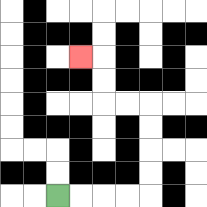{'start': '[2, 8]', 'end': '[3, 2]', 'path_directions': 'R,R,R,R,U,U,U,U,L,L,U,U,L', 'path_coordinates': '[[2, 8], [3, 8], [4, 8], [5, 8], [6, 8], [6, 7], [6, 6], [6, 5], [6, 4], [5, 4], [4, 4], [4, 3], [4, 2], [3, 2]]'}